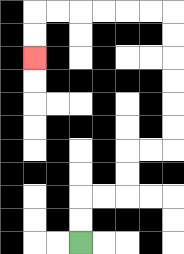{'start': '[3, 10]', 'end': '[1, 2]', 'path_directions': 'U,U,R,R,U,U,R,R,U,U,U,U,U,U,L,L,L,L,L,L,D,D', 'path_coordinates': '[[3, 10], [3, 9], [3, 8], [4, 8], [5, 8], [5, 7], [5, 6], [6, 6], [7, 6], [7, 5], [7, 4], [7, 3], [7, 2], [7, 1], [7, 0], [6, 0], [5, 0], [4, 0], [3, 0], [2, 0], [1, 0], [1, 1], [1, 2]]'}